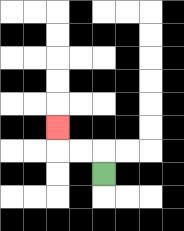{'start': '[4, 7]', 'end': '[2, 5]', 'path_directions': 'U,L,L,U', 'path_coordinates': '[[4, 7], [4, 6], [3, 6], [2, 6], [2, 5]]'}